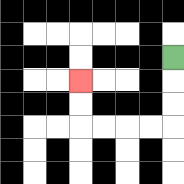{'start': '[7, 2]', 'end': '[3, 3]', 'path_directions': 'D,D,D,L,L,L,L,U,U', 'path_coordinates': '[[7, 2], [7, 3], [7, 4], [7, 5], [6, 5], [5, 5], [4, 5], [3, 5], [3, 4], [3, 3]]'}